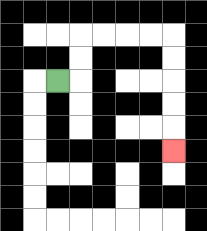{'start': '[2, 3]', 'end': '[7, 6]', 'path_directions': 'R,U,U,R,R,R,R,D,D,D,D,D', 'path_coordinates': '[[2, 3], [3, 3], [3, 2], [3, 1], [4, 1], [5, 1], [6, 1], [7, 1], [7, 2], [7, 3], [7, 4], [7, 5], [7, 6]]'}